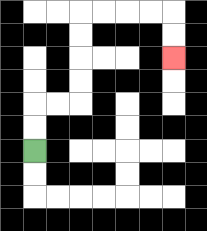{'start': '[1, 6]', 'end': '[7, 2]', 'path_directions': 'U,U,R,R,U,U,U,U,R,R,R,R,D,D', 'path_coordinates': '[[1, 6], [1, 5], [1, 4], [2, 4], [3, 4], [3, 3], [3, 2], [3, 1], [3, 0], [4, 0], [5, 0], [6, 0], [7, 0], [7, 1], [7, 2]]'}